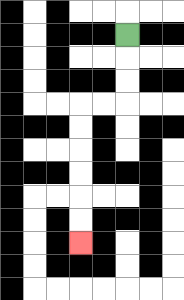{'start': '[5, 1]', 'end': '[3, 10]', 'path_directions': 'D,D,D,L,L,D,D,D,D,D,D', 'path_coordinates': '[[5, 1], [5, 2], [5, 3], [5, 4], [4, 4], [3, 4], [3, 5], [3, 6], [3, 7], [3, 8], [3, 9], [3, 10]]'}